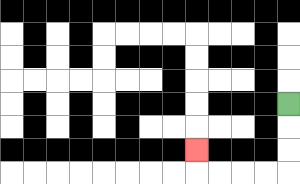{'start': '[12, 4]', 'end': '[8, 6]', 'path_directions': 'D,D,D,L,L,L,L,U', 'path_coordinates': '[[12, 4], [12, 5], [12, 6], [12, 7], [11, 7], [10, 7], [9, 7], [8, 7], [8, 6]]'}